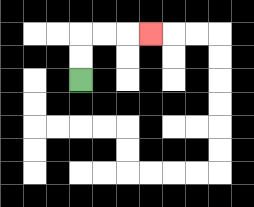{'start': '[3, 3]', 'end': '[6, 1]', 'path_directions': 'U,U,R,R,R', 'path_coordinates': '[[3, 3], [3, 2], [3, 1], [4, 1], [5, 1], [6, 1]]'}